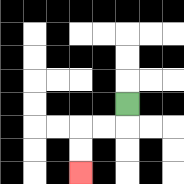{'start': '[5, 4]', 'end': '[3, 7]', 'path_directions': 'D,L,L,D,D', 'path_coordinates': '[[5, 4], [5, 5], [4, 5], [3, 5], [3, 6], [3, 7]]'}